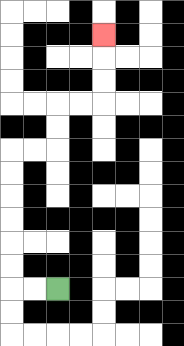{'start': '[2, 12]', 'end': '[4, 1]', 'path_directions': 'L,L,U,U,U,U,U,U,R,R,U,U,R,R,U,U,U', 'path_coordinates': '[[2, 12], [1, 12], [0, 12], [0, 11], [0, 10], [0, 9], [0, 8], [0, 7], [0, 6], [1, 6], [2, 6], [2, 5], [2, 4], [3, 4], [4, 4], [4, 3], [4, 2], [4, 1]]'}